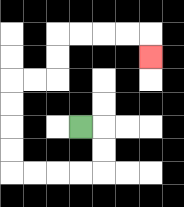{'start': '[3, 5]', 'end': '[6, 2]', 'path_directions': 'R,D,D,L,L,L,L,U,U,U,U,R,R,U,U,R,R,R,R,D', 'path_coordinates': '[[3, 5], [4, 5], [4, 6], [4, 7], [3, 7], [2, 7], [1, 7], [0, 7], [0, 6], [0, 5], [0, 4], [0, 3], [1, 3], [2, 3], [2, 2], [2, 1], [3, 1], [4, 1], [5, 1], [6, 1], [6, 2]]'}